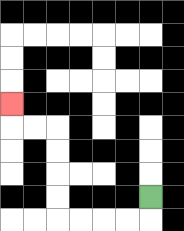{'start': '[6, 8]', 'end': '[0, 4]', 'path_directions': 'D,L,L,L,L,U,U,U,U,L,L,U', 'path_coordinates': '[[6, 8], [6, 9], [5, 9], [4, 9], [3, 9], [2, 9], [2, 8], [2, 7], [2, 6], [2, 5], [1, 5], [0, 5], [0, 4]]'}